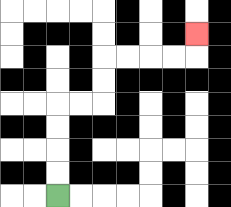{'start': '[2, 8]', 'end': '[8, 1]', 'path_directions': 'U,U,U,U,R,R,U,U,R,R,R,R,U', 'path_coordinates': '[[2, 8], [2, 7], [2, 6], [2, 5], [2, 4], [3, 4], [4, 4], [4, 3], [4, 2], [5, 2], [6, 2], [7, 2], [8, 2], [8, 1]]'}